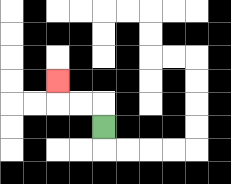{'start': '[4, 5]', 'end': '[2, 3]', 'path_directions': 'U,L,L,U', 'path_coordinates': '[[4, 5], [4, 4], [3, 4], [2, 4], [2, 3]]'}